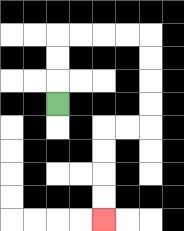{'start': '[2, 4]', 'end': '[4, 9]', 'path_directions': 'U,U,U,R,R,R,R,D,D,D,D,L,L,D,D,D,D', 'path_coordinates': '[[2, 4], [2, 3], [2, 2], [2, 1], [3, 1], [4, 1], [5, 1], [6, 1], [6, 2], [6, 3], [6, 4], [6, 5], [5, 5], [4, 5], [4, 6], [4, 7], [4, 8], [4, 9]]'}